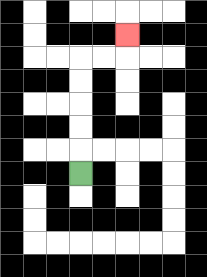{'start': '[3, 7]', 'end': '[5, 1]', 'path_directions': 'U,U,U,U,U,R,R,U', 'path_coordinates': '[[3, 7], [3, 6], [3, 5], [3, 4], [3, 3], [3, 2], [4, 2], [5, 2], [5, 1]]'}